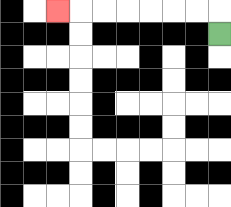{'start': '[9, 1]', 'end': '[2, 0]', 'path_directions': 'U,L,L,L,L,L,L,L', 'path_coordinates': '[[9, 1], [9, 0], [8, 0], [7, 0], [6, 0], [5, 0], [4, 0], [3, 0], [2, 0]]'}